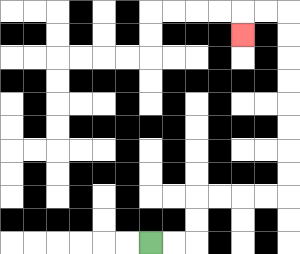{'start': '[6, 10]', 'end': '[10, 1]', 'path_directions': 'R,R,U,U,R,R,R,R,U,U,U,U,U,U,U,U,L,L,D', 'path_coordinates': '[[6, 10], [7, 10], [8, 10], [8, 9], [8, 8], [9, 8], [10, 8], [11, 8], [12, 8], [12, 7], [12, 6], [12, 5], [12, 4], [12, 3], [12, 2], [12, 1], [12, 0], [11, 0], [10, 0], [10, 1]]'}